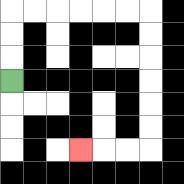{'start': '[0, 3]', 'end': '[3, 6]', 'path_directions': 'U,U,U,R,R,R,R,R,R,D,D,D,D,D,D,L,L,L', 'path_coordinates': '[[0, 3], [0, 2], [0, 1], [0, 0], [1, 0], [2, 0], [3, 0], [4, 0], [5, 0], [6, 0], [6, 1], [6, 2], [6, 3], [6, 4], [6, 5], [6, 6], [5, 6], [4, 6], [3, 6]]'}